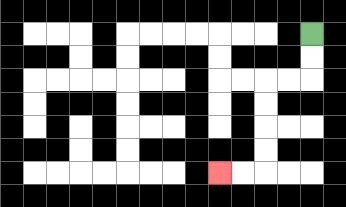{'start': '[13, 1]', 'end': '[9, 7]', 'path_directions': 'D,D,L,L,D,D,D,D,L,L', 'path_coordinates': '[[13, 1], [13, 2], [13, 3], [12, 3], [11, 3], [11, 4], [11, 5], [11, 6], [11, 7], [10, 7], [9, 7]]'}